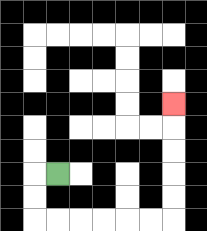{'start': '[2, 7]', 'end': '[7, 4]', 'path_directions': 'L,D,D,R,R,R,R,R,R,U,U,U,U,U', 'path_coordinates': '[[2, 7], [1, 7], [1, 8], [1, 9], [2, 9], [3, 9], [4, 9], [5, 9], [6, 9], [7, 9], [7, 8], [7, 7], [7, 6], [7, 5], [7, 4]]'}